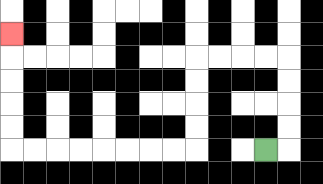{'start': '[11, 6]', 'end': '[0, 1]', 'path_directions': 'R,U,U,U,U,L,L,L,L,D,D,D,D,L,L,L,L,L,L,L,L,U,U,U,U,U', 'path_coordinates': '[[11, 6], [12, 6], [12, 5], [12, 4], [12, 3], [12, 2], [11, 2], [10, 2], [9, 2], [8, 2], [8, 3], [8, 4], [8, 5], [8, 6], [7, 6], [6, 6], [5, 6], [4, 6], [3, 6], [2, 6], [1, 6], [0, 6], [0, 5], [0, 4], [0, 3], [0, 2], [0, 1]]'}